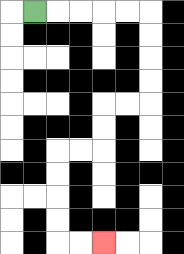{'start': '[1, 0]', 'end': '[4, 10]', 'path_directions': 'R,R,R,R,R,D,D,D,D,L,L,D,D,L,L,D,D,D,D,R,R', 'path_coordinates': '[[1, 0], [2, 0], [3, 0], [4, 0], [5, 0], [6, 0], [6, 1], [6, 2], [6, 3], [6, 4], [5, 4], [4, 4], [4, 5], [4, 6], [3, 6], [2, 6], [2, 7], [2, 8], [2, 9], [2, 10], [3, 10], [4, 10]]'}